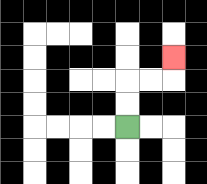{'start': '[5, 5]', 'end': '[7, 2]', 'path_directions': 'U,U,R,R,U', 'path_coordinates': '[[5, 5], [5, 4], [5, 3], [6, 3], [7, 3], [7, 2]]'}